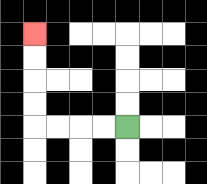{'start': '[5, 5]', 'end': '[1, 1]', 'path_directions': 'L,L,L,L,U,U,U,U', 'path_coordinates': '[[5, 5], [4, 5], [3, 5], [2, 5], [1, 5], [1, 4], [1, 3], [1, 2], [1, 1]]'}